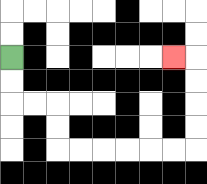{'start': '[0, 2]', 'end': '[7, 2]', 'path_directions': 'D,D,R,R,D,D,R,R,R,R,R,R,U,U,U,U,L', 'path_coordinates': '[[0, 2], [0, 3], [0, 4], [1, 4], [2, 4], [2, 5], [2, 6], [3, 6], [4, 6], [5, 6], [6, 6], [7, 6], [8, 6], [8, 5], [8, 4], [8, 3], [8, 2], [7, 2]]'}